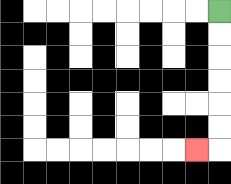{'start': '[9, 0]', 'end': '[8, 6]', 'path_directions': 'D,D,D,D,D,D,L', 'path_coordinates': '[[9, 0], [9, 1], [9, 2], [9, 3], [9, 4], [9, 5], [9, 6], [8, 6]]'}